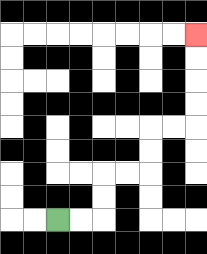{'start': '[2, 9]', 'end': '[8, 1]', 'path_directions': 'R,R,U,U,R,R,U,U,R,R,U,U,U,U', 'path_coordinates': '[[2, 9], [3, 9], [4, 9], [4, 8], [4, 7], [5, 7], [6, 7], [6, 6], [6, 5], [7, 5], [8, 5], [8, 4], [8, 3], [8, 2], [8, 1]]'}